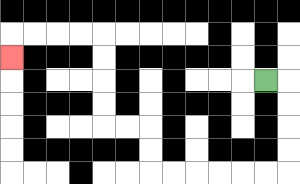{'start': '[11, 3]', 'end': '[0, 2]', 'path_directions': 'R,D,D,D,D,L,L,L,L,L,L,U,U,L,L,U,U,U,U,L,L,L,L,D', 'path_coordinates': '[[11, 3], [12, 3], [12, 4], [12, 5], [12, 6], [12, 7], [11, 7], [10, 7], [9, 7], [8, 7], [7, 7], [6, 7], [6, 6], [6, 5], [5, 5], [4, 5], [4, 4], [4, 3], [4, 2], [4, 1], [3, 1], [2, 1], [1, 1], [0, 1], [0, 2]]'}